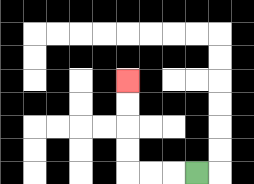{'start': '[8, 7]', 'end': '[5, 3]', 'path_directions': 'L,L,L,U,U,U,U', 'path_coordinates': '[[8, 7], [7, 7], [6, 7], [5, 7], [5, 6], [5, 5], [5, 4], [5, 3]]'}